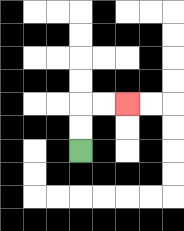{'start': '[3, 6]', 'end': '[5, 4]', 'path_directions': 'U,U,R,R', 'path_coordinates': '[[3, 6], [3, 5], [3, 4], [4, 4], [5, 4]]'}